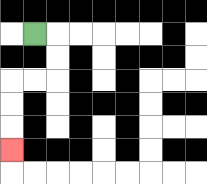{'start': '[1, 1]', 'end': '[0, 6]', 'path_directions': 'R,D,D,L,L,D,D,D', 'path_coordinates': '[[1, 1], [2, 1], [2, 2], [2, 3], [1, 3], [0, 3], [0, 4], [0, 5], [0, 6]]'}